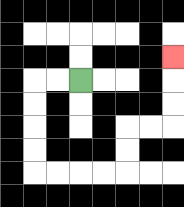{'start': '[3, 3]', 'end': '[7, 2]', 'path_directions': 'L,L,D,D,D,D,R,R,R,R,U,U,R,R,U,U,U', 'path_coordinates': '[[3, 3], [2, 3], [1, 3], [1, 4], [1, 5], [1, 6], [1, 7], [2, 7], [3, 7], [4, 7], [5, 7], [5, 6], [5, 5], [6, 5], [7, 5], [7, 4], [7, 3], [7, 2]]'}